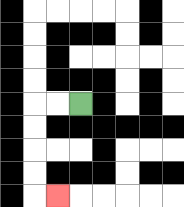{'start': '[3, 4]', 'end': '[2, 8]', 'path_directions': 'L,L,D,D,D,D,R', 'path_coordinates': '[[3, 4], [2, 4], [1, 4], [1, 5], [1, 6], [1, 7], [1, 8], [2, 8]]'}